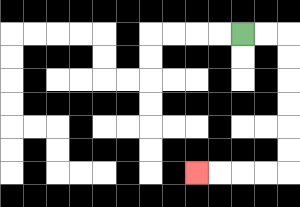{'start': '[10, 1]', 'end': '[8, 7]', 'path_directions': 'R,R,D,D,D,D,D,D,L,L,L,L', 'path_coordinates': '[[10, 1], [11, 1], [12, 1], [12, 2], [12, 3], [12, 4], [12, 5], [12, 6], [12, 7], [11, 7], [10, 7], [9, 7], [8, 7]]'}